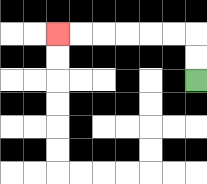{'start': '[8, 3]', 'end': '[2, 1]', 'path_directions': 'U,U,L,L,L,L,L,L', 'path_coordinates': '[[8, 3], [8, 2], [8, 1], [7, 1], [6, 1], [5, 1], [4, 1], [3, 1], [2, 1]]'}